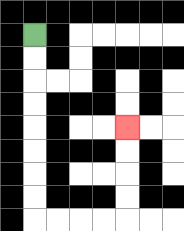{'start': '[1, 1]', 'end': '[5, 5]', 'path_directions': 'D,D,D,D,D,D,D,D,R,R,R,R,U,U,U,U', 'path_coordinates': '[[1, 1], [1, 2], [1, 3], [1, 4], [1, 5], [1, 6], [1, 7], [1, 8], [1, 9], [2, 9], [3, 9], [4, 9], [5, 9], [5, 8], [5, 7], [5, 6], [5, 5]]'}